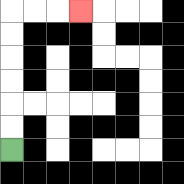{'start': '[0, 6]', 'end': '[3, 0]', 'path_directions': 'U,U,U,U,U,U,R,R,R', 'path_coordinates': '[[0, 6], [0, 5], [0, 4], [0, 3], [0, 2], [0, 1], [0, 0], [1, 0], [2, 0], [3, 0]]'}